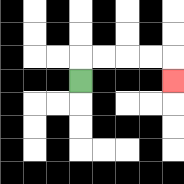{'start': '[3, 3]', 'end': '[7, 3]', 'path_directions': 'U,R,R,R,R,D', 'path_coordinates': '[[3, 3], [3, 2], [4, 2], [5, 2], [6, 2], [7, 2], [7, 3]]'}